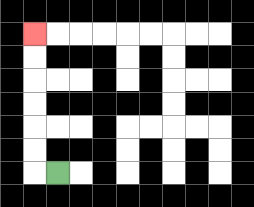{'start': '[2, 7]', 'end': '[1, 1]', 'path_directions': 'L,U,U,U,U,U,U', 'path_coordinates': '[[2, 7], [1, 7], [1, 6], [1, 5], [1, 4], [1, 3], [1, 2], [1, 1]]'}